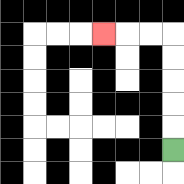{'start': '[7, 6]', 'end': '[4, 1]', 'path_directions': 'U,U,U,U,U,L,L,L', 'path_coordinates': '[[7, 6], [7, 5], [7, 4], [7, 3], [7, 2], [7, 1], [6, 1], [5, 1], [4, 1]]'}